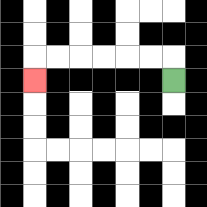{'start': '[7, 3]', 'end': '[1, 3]', 'path_directions': 'U,L,L,L,L,L,L,D', 'path_coordinates': '[[7, 3], [7, 2], [6, 2], [5, 2], [4, 2], [3, 2], [2, 2], [1, 2], [1, 3]]'}